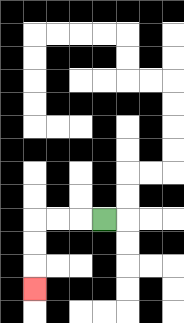{'start': '[4, 9]', 'end': '[1, 12]', 'path_directions': 'L,L,L,D,D,D', 'path_coordinates': '[[4, 9], [3, 9], [2, 9], [1, 9], [1, 10], [1, 11], [1, 12]]'}